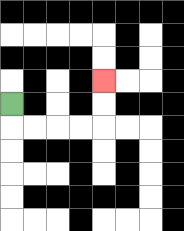{'start': '[0, 4]', 'end': '[4, 3]', 'path_directions': 'D,R,R,R,R,U,U', 'path_coordinates': '[[0, 4], [0, 5], [1, 5], [2, 5], [3, 5], [4, 5], [4, 4], [4, 3]]'}